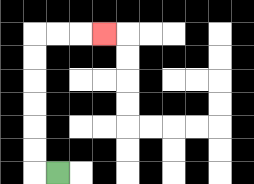{'start': '[2, 7]', 'end': '[4, 1]', 'path_directions': 'L,U,U,U,U,U,U,R,R,R', 'path_coordinates': '[[2, 7], [1, 7], [1, 6], [1, 5], [1, 4], [1, 3], [1, 2], [1, 1], [2, 1], [3, 1], [4, 1]]'}